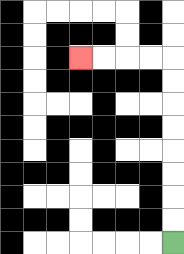{'start': '[7, 10]', 'end': '[3, 2]', 'path_directions': 'U,U,U,U,U,U,U,U,L,L,L,L', 'path_coordinates': '[[7, 10], [7, 9], [7, 8], [7, 7], [7, 6], [7, 5], [7, 4], [7, 3], [7, 2], [6, 2], [5, 2], [4, 2], [3, 2]]'}